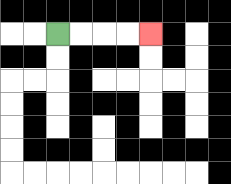{'start': '[2, 1]', 'end': '[6, 1]', 'path_directions': 'R,R,R,R', 'path_coordinates': '[[2, 1], [3, 1], [4, 1], [5, 1], [6, 1]]'}